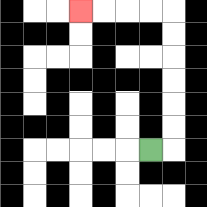{'start': '[6, 6]', 'end': '[3, 0]', 'path_directions': 'R,U,U,U,U,U,U,L,L,L,L', 'path_coordinates': '[[6, 6], [7, 6], [7, 5], [7, 4], [7, 3], [7, 2], [7, 1], [7, 0], [6, 0], [5, 0], [4, 0], [3, 0]]'}